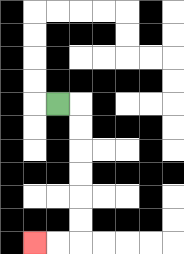{'start': '[2, 4]', 'end': '[1, 10]', 'path_directions': 'R,D,D,D,D,D,D,L,L', 'path_coordinates': '[[2, 4], [3, 4], [3, 5], [3, 6], [3, 7], [3, 8], [3, 9], [3, 10], [2, 10], [1, 10]]'}